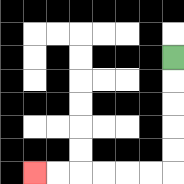{'start': '[7, 2]', 'end': '[1, 7]', 'path_directions': 'D,D,D,D,D,L,L,L,L,L,L', 'path_coordinates': '[[7, 2], [7, 3], [7, 4], [7, 5], [7, 6], [7, 7], [6, 7], [5, 7], [4, 7], [3, 7], [2, 7], [1, 7]]'}